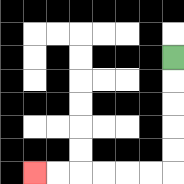{'start': '[7, 2]', 'end': '[1, 7]', 'path_directions': 'D,D,D,D,D,L,L,L,L,L,L', 'path_coordinates': '[[7, 2], [7, 3], [7, 4], [7, 5], [7, 6], [7, 7], [6, 7], [5, 7], [4, 7], [3, 7], [2, 7], [1, 7]]'}